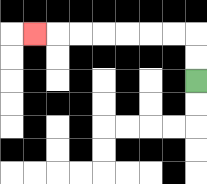{'start': '[8, 3]', 'end': '[1, 1]', 'path_directions': 'U,U,L,L,L,L,L,L,L', 'path_coordinates': '[[8, 3], [8, 2], [8, 1], [7, 1], [6, 1], [5, 1], [4, 1], [3, 1], [2, 1], [1, 1]]'}